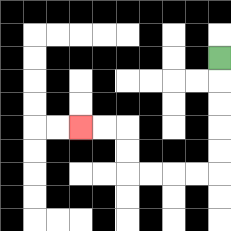{'start': '[9, 2]', 'end': '[3, 5]', 'path_directions': 'D,D,D,D,D,L,L,L,L,U,U,L,L', 'path_coordinates': '[[9, 2], [9, 3], [9, 4], [9, 5], [9, 6], [9, 7], [8, 7], [7, 7], [6, 7], [5, 7], [5, 6], [5, 5], [4, 5], [3, 5]]'}